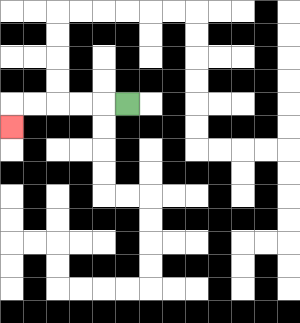{'start': '[5, 4]', 'end': '[0, 5]', 'path_directions': 'L,L,L,L,L,D', 'path_coordinates': '[[5, 4], [4, 4], [3, 4], [2, 4], [1, 4], [0, 4], [0, 5]]'}